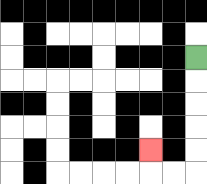{'start': '[8, 2]', 'end': '[6, 6]', 'path_directions': 'D,D,D,D,D,L,L,U', 'path_coordinates': '[[8, 2], [8, 3], [8, 4], [8, 5], [8, 6], [8, 7], [7, 7], [6, 7], [6, 6]]'}